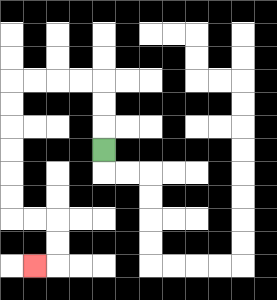{'start': '[4, 6]', 'end': '[1, 11]', 'path_directions': 'U,U,U,L,L,L,L,D,D,D,D,D,D,R,R,D,D,L', 'path_coordinates': '[[4, 6], [4, 5], [4, 4], [4, 3], [3, 3], [2, 3], [1, 3], [0, 3], [0, 4], [0, 5], [0, 6], [0, 7], [0, 8], [0, 9], [1, 9], [2, 9], [2, 10], [2, 11], [1, 11]]'}